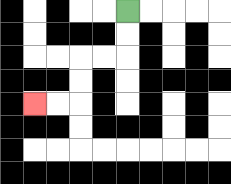{'start': '[5, 0]', 'end': '[1, 4]', 'path_directions': 'D,D,L,L,D,D,L,L', 'path_coordinates': '[[5, 0], [5, 1], [5, 2], [4, 2], [3, 2], [3, 3], [3, 4], [2, 4], [1, 4]]'}